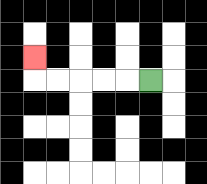{'start': '[6, 3]', 'end': '[1, 2]', 'path_directions': 'L,L,L,L,L,U', 'path_coordinates': '[[6, 3], [5, 3], [4, 3], [3, 3], [2, 3], [1, 3], [1, 2]]'}